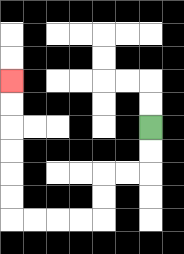{'start': '[6, 5]', 'end': '[0, 3]', 'path_directions': 'D,D,L,L,D,D,L,L,L,L,U,U,U,U,U,U', 'path_coordinates': '[[6, 5], [6, 6], [6, 7], [5, 7], [4, 7], [4, 8], [4, 9], [3, 9], [2, 9], [1, 9], [0, 9], [0, 8], [0, 7], [0, 6], [0, 5], [0, 4], [0, 3]]'}